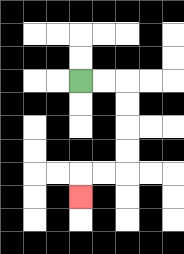{'start': '[3, 3]', 'end': '[3, 8]', 'path_directions': 'R,R,D,D,D,D,L,L,D', 'path_coordinates': '[[3, 3], [4, 3], [5, 3], [5, 4], [5, 5], [5, 6], [5, 7], [4, 7], [3, 7], [3, 8]]'}